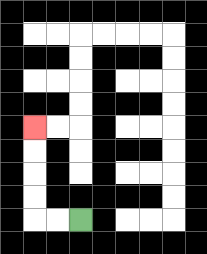{'start': '[3, 9]', 'end': '[1, 5]', 'path_directions': 'L,L,U,U,U,U', 'path_coordinates': '[[3, 9], [2, 9], [1, 9], [1, 8], [1, 7], [1, 6], [1, 5]]'}